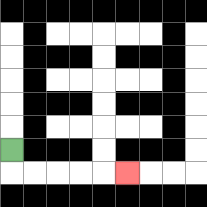{'start': '[0, 6]', 'end': '[5, 7]', 'path_directions': 'D,R,R,R,R,R', 'path_coordinates': '[[0, 6], [0, 7], [1, 7], [2, 7], [3, 7], [4, 7], [5, 7]]'}